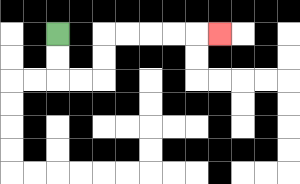{'start': '[2, 1]', 'end': '[9, 1]', 'path_directions': 'D,D,R,R,U,U,R,R,R,R,R', 'path_coordinates': '[[2, 1], [2, 2], [2, 3], [3, 3], [4, 3], [4, 2], [4, 1], [5, 1], [6, 1], [7, 1], [8, 1], [9, 1]]'}